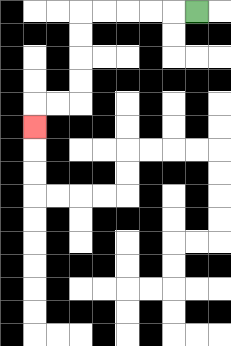{'start': '[8, 0]', 'end': '[1, 5]', 'path_directions': 'L,L,L,L,L,D,D,D,D,L,L,D', 'path_coordinates': '[[8, 0], [7, 0], [6, 0], [5, 0], [4, 0], [3, 0], [3, 1], [3, 2], [3, 3], [3, 4], [2, 4], [1, 4], [1, 5]]'}